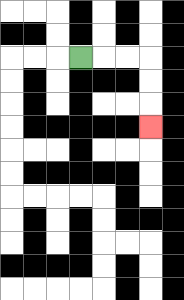{'start': '[3, 2]', 'end': '[6, 5]', 'path_directions': 'R,R,R,D,D,D', 'path_coordinates': '[[3, 2], [4, 2], [5, 2], [6, 2], [6, 3], [6, 4], [6, 5]]'}